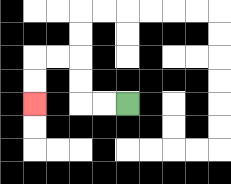{'start': '[5, 4]', 'end': '[1, 4]', 'path_directions': 'L,L,U,U,L,L,D,D', 'path_coordinates': '[[5, 4], [4, 4], [3, 4], [3, 3], [3, 2], [2, 2], [1, 2], [1, 3], [1, 4]]'}